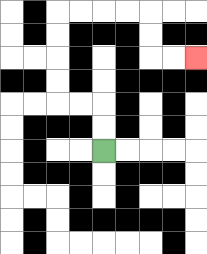{'start': '[4, 6]', 'end': '[8, 2]', 'path_directions': 'U,U,L,L,U,U,U,U,R,R,R,R,D,D,R,R', 'path_coordinates': '[[4, 6], [4, 5], [4, 4], [3, 4], [2, 4], [2, 3], [2, 2], [2, 1], [2, 0], [3, 0], [4, 0], [5, 0], [6, 0], [6, 1], [6, 2], [7, 2], [8, 2]]'}